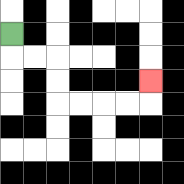{'start': '[0, 1]', 'end': '[6, 3]', 'path_directions': 'D,R,R,D,D,R,R,R,R,U', 'path_coordinates': '[[0, 1], [0, 2], [1, 2], [2, 2], [2, 3], [2, 4], [3, 4], [4, 4], [5, 4], [6, 4], [6, 3]]'}